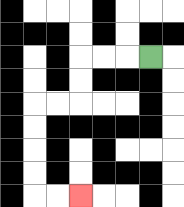{'start': '[6, 2]', 'end': '[3, 8]', 'path_directions': 'L,L,L,D,D,L,L,D,D,D,D,R,R', 'path_coordinates': '[[6, 2], [5, 2], [4, 2], [3, 2], [3, 3], [3, 4], [2, 4], [1, 4], [1, 5], [1, 6], [1, 7], [1, 8], [2, 8], [3, 8]]'}